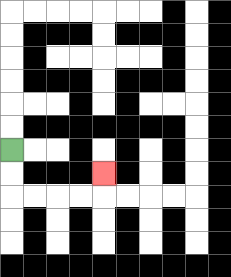{'start': '[0, 6]', 'end': '[4, 7]', 'path_directions': 'D,D,R,R,R,R,U', 'path_coordinates': '[[0, 6], [0, 7], [0, 8], [1, 8], [2, 8], [3, 8], [4, 8], [4, 7]]'}